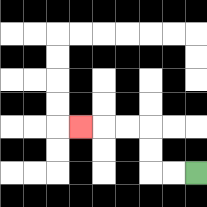{'start': '[8, 7]', 'end': '[3, 5]', 'path_directions': 'L,L,U,U,L,L,L', 'path_coordinates': '[[8, 7], [7, 7], [6, 7], [6, 6], [6, 5], [5, 5], [4, 5], [3, 5]]'}